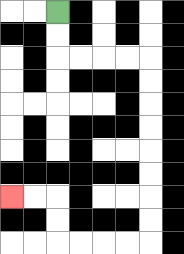{'start': '[2, 0]', 'end': '[0, 8]', 'path_directions': 'D,D,R,R,R,R,D,D,D,D,D,D,D,D,L,L,L,L,U,U,L,L', 'path_coordinates': '[[2, 0], [2, 1], [2, 2], [3, 2], [4, 2], [5, 2], [6, 2], [6, 3], [6, 4], [6, 5], [6, 6], [6, 7], [6, 8], [6, 9], [6, 10], [5, 10], [4, 10], [3, 10], [2, 10], [2, 9], [2, 8], [1, 8], [0, 8]]'}